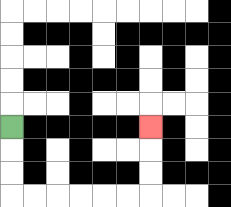{'start': '[0, 5]', 'end': '[6, 5]', 'path_directions': 'D,D,D,R,R,R,R,R,R,U,U,U', 'path_coordinates': '[[0, 5], [0, 6], [0, 7], [0, 8], [1, 8], [2, 8], [3, 8], [4, 8], [5, 8], [6, 8], [6, 7], [6, 6], [6, 5]]'}